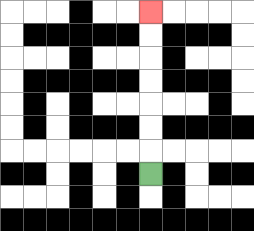{'start': '[6, 7]', 'end': '[6, 0]', 'path_directions': 'U,U,U,U,U,U,U', 'path_coordinates': '[[6, 7], [6, 6], [6, 5], [6, 4], [6, 3], [6, 2], [6, 1], [6, 0]]'}